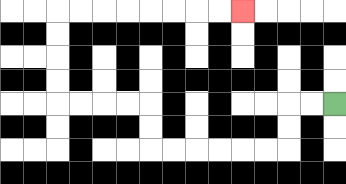{'start': '[14, 4]', 'end': '[10, 0]', 'path_directions': 'L,L,D,D,L,L,L,L,L,L,U,U,L,L,L,L,U,U,U,U,R,R,R,R,R,R,R,R', 'path_coordinates': '[[14, 4], [13, 4], [12, 4], [12, 5], [12, 6], [11, 6], [10, 6], [9, 6], [8, 6], [7, 6], [6, 6], [6, 5], [6, 4], [5, 4], [4, 4], [3, 4], [2, 4], [2, 3], [2, 2], [2, 1], [2, 0], [3, 0], [4, 0], [5, 0], [6, 0], [7, 0], [8, 0], [9, 0], [10, 0]]'}